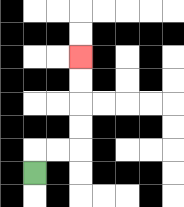{'start': '[1, 7]', 'end': '[3, 2]', 'path_directions': 'U,R,R,U,U,U,U', 'path_coordinates': '[[1, 7], [1, 6], [2, 6], [3, 6], [3, 5], [3, 4], [3, 3], [3, 2]]'}